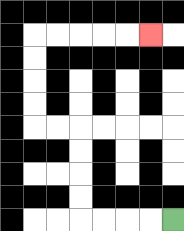{'start': '[7, 9]', 'end': '[6, 1]', 'path_directions': 'L,L,L,L,U,U,U,U,L,L,U,U,U,U,R,R,R,R,R', 'path_coordinates': '[[7, 9], [6, 9], [5, 9], [4, 9], [3, 9], [3, 8], [3, 7], [3, 6], [3, 5], [2, 5], [1, 5], [1, 4], [1, 3], [1, 2], [1, 1], [2, 1], [3, 1], [4, 1], [5, 1], [6, 1]]'}